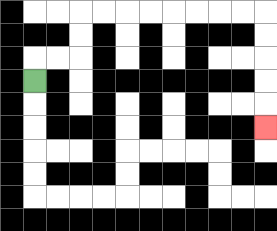{'start': '[1, 3]', 'end': '[11, 5]', 'path_directions': 'U,R,R,U,U,R,R,R,R,R,R,R,R,D,D,D,D,D', 'path_coordinates': '[[1, 3], [1, 2], [2, 2], [3, 2], [3, 1], [3, 0], [4, 0], [5, 0], [6, 0], [7, 0], [8, 0], [9, 0], [10, 0], [11, 0], [11, 1], [11, 2], [11, 3], [11, 4], [11, 5]]'}